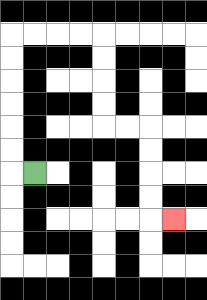{'start': '[1, 7]', 'end': '[7, 9]', 'path_directions': 'L,U,U,U,U,U,U,R,R,R,R,D,D,D,D,R,R,D,D,D,D,R', 'path_coordinates': '[[1, 7], [0, 7], [0, 6], [0, 5], [0, 4], [0, 3], [0, 2], [0, 1], [1, 1], [2, 1], [3, 1], [4, 1], [4, 2], [4, 3], [4, 4], [4, 5], [5, 5], [6, 5], [6, 6], [6, 7], [6, 8], [6, 9], [7, 9]]'}